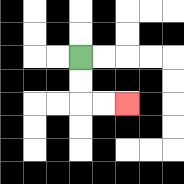{'start': '[3, 2]', 'end': '[5, 4]', 'path_directions': 'D,D,R,R', 'path_coordinates': '[[3, 2], [3, 3], [3, 4], [4, 4], [5, 4]]'}